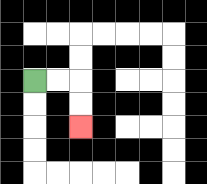{'start': '[1, 3]', 'end': '[3, 5]', 'path_directions': 'R,R,D,D', 'path_coordinates': '[[1, 3], [2, 3], [3, 3], [3, 4], [3, 5]]'}